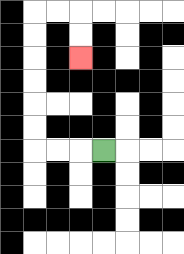{'start': '[4, 6]', 'end': '[3, 2]', 'path_directions': 'L,L,L,U,U,U,U,U,U,R,R,D,D', 'path_coordinates': '[[4, 6], [3, 6], [2, 6], [1, 6], [1, 5], [1, 4], [1, 3], [1, 2], [1, 1], [1, 0], [2, 0], [3, 0], [3, 1], [3, 2]]'}